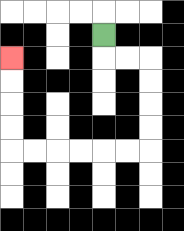{'start': '[4, 1]', 'end': '[0, 2]', 'path_directions': 'D,R,R,D,D,D,D,L,L,L,L,L,L,U,U,U,U', 'path_coordinates': '[[4, 1], [4, 2], [5, 2], [6, 2], [6, 3], [6, 4], [6, 5], [6, 6], [5, 6], [4, 6], [3, 6], [2, 6], [1, 6], [0, 6], [0, 5], [0, 4], [0, 3], [0, 2]]'}